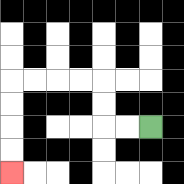{'start': '[6, 5]', 'end': '[0, 7]', 'path_directions': 'L,L,U,U,L,L,L,L,D,D,D,D', 'path_coordinates': '[[6, 5], [5, 5], [4, 5], [4, 4], [4, 3], [3, 3], [2, 3], [1, 3], [0, 3], [0, 4], [0, 5], [0, 6], [0, 7]]'}